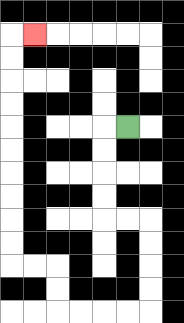{'start': '[5, 5]', 'end': '[1, 1]', 'path_directions': 'L,D,D,D,D,R,R,D,D,D,D,L,L,L,L,U,U,L,L,U,U,U,U,U,U,U,U,U,U,R', 'path_coordinates': '[[5, 5], [4, 5], [4, 6], [4, 7], [4, 8], [4, 9], [5, 9], [6, 9], [6, 10], [6, 11], [6, 12], [6, 13], [5, 13], [4, 13], [3, 13], [2, 13], [2, 12], [2, 11], [1, 11], [0, 11], [0, 10], [0, 9], [0, 8], [0, 7], [0, 6], [0, 5], [0, 4], [0, 3], [0, 2], [0, 1], [1, 1]]'}